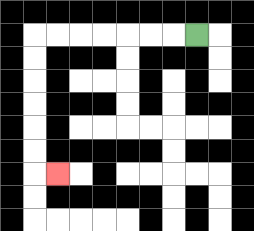{'start': '[8, 1]', 'end': '[2, 7]', 'path_directions': 'L,L,L,L,L,L,L,D,D,D,D,D,D,R', 'path_coordinates': '[[8, 1], [7, 1], [6, 1], [5, 1], [4, 1], [3, 1], [2, 1], [1, 1], [1, 2], [1, 3], [1, 4], [1, 5], [1, 6], [1, 7], [2, 7]]'}